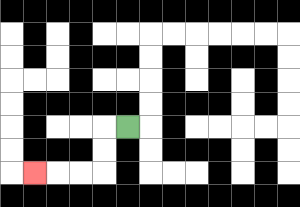{'start': '[5, 5]', 'end': '[1, 7]', 'path_directions': 'L,D,D,L,L,L', 'path_coordinates': '[[5, 5], [4, 5], [4, 6], [4, 7], [3, 7], [2, 7], [1, 7]]'}